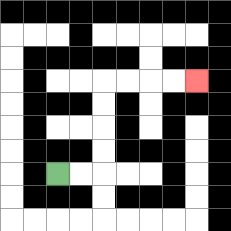{'start': '[2, 7]', 'end': '[8, 3]', 'path_directions': 'R,R,U,U,U,U,R,R,R,R', 'path_coordinates': '[[2, 7], [3, 7], [4, 7], [4, 6], [4, 5], [4, 4], [4, 3], [5, 3], [6, 3], [7, 3], [8, 3]]'}